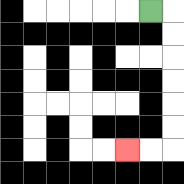{'start': '[6, 0]', 'end': '[5, 6]', 'path_directions': 'R,D,D,D,D,D,D,L,L', 'path_coordinates': '[[6, 0], [7, 0], [7, 1], [7, 2], [7, 3], [7, 4], [7, 5], [7, 6], [6, 6], [5, 6]]'}